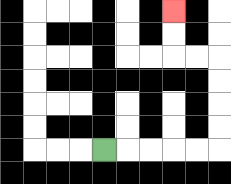{'start': '[4, 6]', 'end': '[7, 0]', 'path_directions': 'R,R,R,R,R,U,U,U,U,L,L,U,U', 'path_coordinates': '[[4, 6], [5, 6], [6, 6], [7, 6], [8, 6], [9, 6], [9, 5], [9, 4], [9, 3], [9, 2], [8, 2], [7, 2], [7, 1], [7, 0]]'}